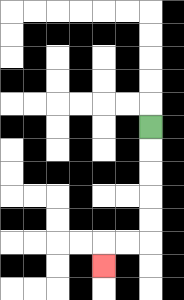{'start': '[6, 5]', 'end': '[4, 11]', 'path_directions': 'D,D,D,D,D,L,L,D', 'path_coordinates': '[[6, 5], [6, 6], [6, 7], [6, 8], [6, 9], [6, 10], [5, 10], [4, 10], [4, 11]]'}